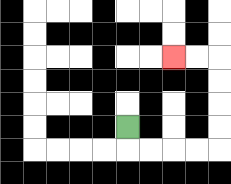{'start': '[5, 5]', 'end': '[7, 2]', 'path_directions': 'D,R,R,R,R,U,U,U,U,L,L', 'path_coordinates': '[[5, 5], [5, 6], [6, 6], [7, 6], [8, 6], [9, 6], [9, 5], [9, 4], [9, 3], [9, 2], [8, 2], [7, 2]]'}